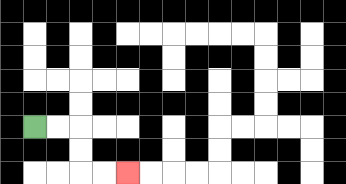{'start': '[1, 5]', 'end': '[5, 7]', 'path_directions': 'R,R,D,D,R,R', 'path_coordinates': '[[1, 5], [2, 5], [3, 5], [3, 6], [3, 7], [4, 7], [5, 7]]'}